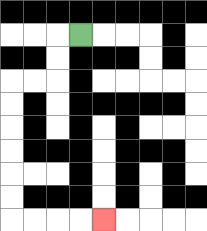{'start': '[3, 1]', 'end': '[4, 9]', 'path_directions': 'L,D,D,L,L,D,D,D,D,D,D,R,R,R,R', 'path_coordinates': '[[3, 1], [2, 1], [2, 2], [2, 3], [1, 3], [0, 3], [0, 4], [0, 5], [0, 6], [0, 7], [0, 8], [0, 9], [1, 9], [2, 9], [3, 9], [4, 9]]'}